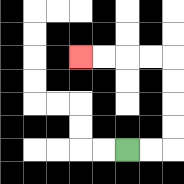{'start': '[5, 6]', 'end': '[3, 2]', 'path_directions': 'R,R,U,U,U,U,L,L,L,L', 'path_coordinates': '[[5, 6], [6, 6], [7, 6], [7, 5], [7, 4], [7, 3], [7, 2], [6, 2], [5, 2], [4, 2], [3, 2]]'}